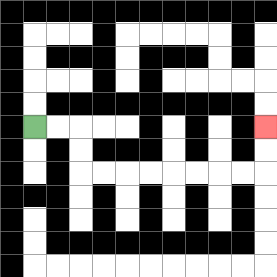{'start': '[1, 5]', 'end': '[11, 5]', 'path_directions': 'R,R,D,D,R,R,R,R,R,R,R,R,U,U', 'path_coordinates': '[[1, 5], [2, 5], [3, 5], [3, 6], [3, 7], [4, 7], [5, 7], [6, 7], [7, 7], [8, 7], [9, 7], [10, 7], [11, 7], [11, 6], [11, 5]]'}